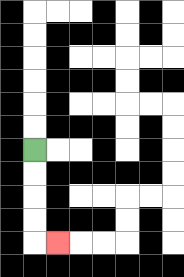{'start': '[1, 6]', 'end': '[2, 10]', 'path_directions': 'D,D,D,D,R', 'path_coordinates': '[[1, 6], [1, 7], [1, 8], [1, 9], [1, 10], [2, 10]]'}